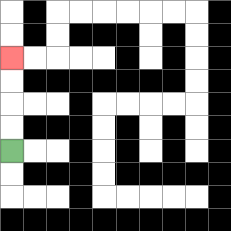{'start': '[0, 6]', 'end': '[0, 2]', 'path_directions': 'U,U,U,U', 'path_coordinates': '[[0, 6], [0, 5], [0, 4], [0, 3], [0, 2]]'}